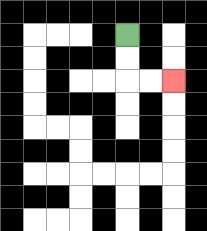{'start': '[5, 1]', 'end': '[7, 3]', 'path_directions': 'D,D,R,R', 'path_coordinates': '[[5, 1], [5, 2], [5, 3], [6, 3], [7, 3]]'}